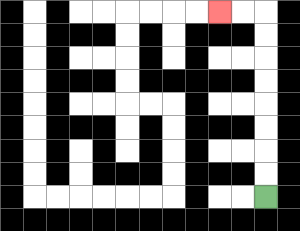{'start': '[11, 8]', 'end': '[9, 0]', 'path_directions': 'U,U,U,U,U,U,U,U,L,L', 'path_coordinates': '[[11, 8], [11, 7], [11, 6], [11, 5], [11, 4], [11, 3], [11, 2], [11, 1], [11, 0], [10, 0], [9, 0]]'}